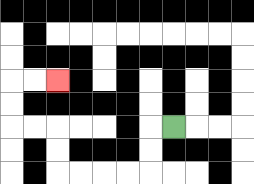{'start': '[7, 5]', 'end': '[2, 3]', 'path_directions': 'L,D,D,L,L,L,L,U,U,L,L,U,U,R,R', 'path_coordinates': '[[7, 5], [6, 5], [6, 6], [6, 7], [5, 7], [4, 7], [3, 7], [2, 7], [2, 6], [2, 5], [1, 5], [0, 5], [0, 4], [0, 3], [1, 3], [2, 3]]'}